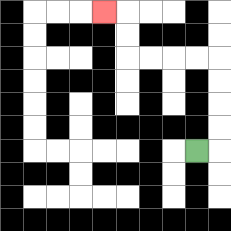{'start': '[8, 6]', 'end': '[4, 0]', 'path_directions': 'R,U,U,U,U,L,L,L,L,U,U,L', 'path_coordinates': '[[8, 6], [9, 6], [9, 5], [9, 4], [9, 3], [9, 2], [8, 2], [7, 2], [6, 2], [5, 2], [5, 1], [5, 0], [4, 0]]'}